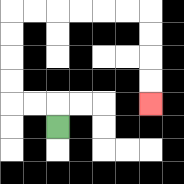{'start': '[2, 5]', 'end': '[6, 4]', 'path_directions': 'U,L,L,U,U,U,U,R,R,R,R,R,R,D,D,D,D', 'path_coordinates': '[[2, 5], [2, 4], [1, 4], [0, 4], [0, 3], [0, 2], [0, 1], [0, 0], [1, 0], [2, 0], [3, 0], [4, 0], [5, 0], [6, 0], [6, 1], [6, 2], [6, 3], [6, 4]]'}